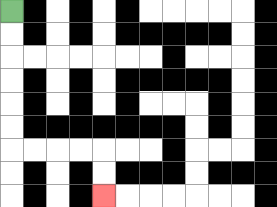{'start': '[0, 0]', 'end': '[4, 8]', 'path_directions': 'D,D,D,D,D,D,R,R,R,R,D,D', 'path_coordinates': '[[0, 0], [0, 1], [0, 2], [0, 3], [0, 4], [0, 5], [0, 6], [1, 6], [2, 6], [3, 6], [4, 6], [4, 7], [4, 8]]'}